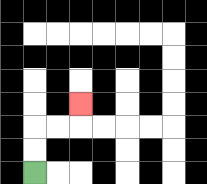{'start': '[1, 7]', 'end': '[3, 4]', 'path_directions': 'U,U,R,R,U', 'path_coordinates': '[[1, 7], [1, 6], [1, 5], [2, 5], [3, 5], [3, 4]]'}